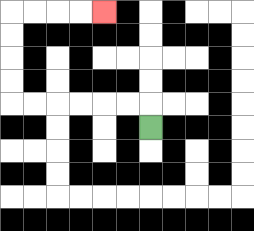{'start': '[6, 5]', 'end': '[4, 0]', 'path_directions': 'U,L,L,L,L,L,L,U,U,U,U,R,R,R,R', 'path_coordinates': '[[6, 5], [6, 4], [5, 4], [4, 4], [3, 4], [2, 4], [1, 4], [0, 4], [0, 3], [0, 2], [0, 1], [0, 0], [1, 0], [2, 0], [3, 0], [4, 0]]'}